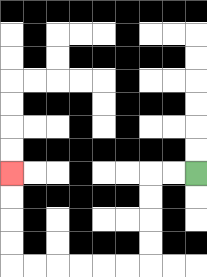{'start': '[8, 7]', 'end': '[0, 7]', 'path_directions': 'L,L,D,D,D,D,L,L,L,L,L,L,U,U,U,U', 'path_coordinates': '[[8, 7], [7, 7], [6, 7], [6, 8], [6, 9], [6, 10], [6, 11], [5, 11], [4, 11], [3, 11], [2, 11], [1, 11], [0, 11], [0, 10], [0, 9], [0, 8], [0, 7]]'}